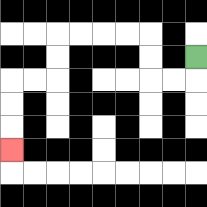{'start': '[8, 2]', 'end': '[0, 6]', 'path_directions': 'D,L,L,U,U,L,L,L,L,D,D,L,L,D,D,D', 'path_coordinates': '[[8, 2], [8, 3], [7, 3], [6, 3], [6, 2], [6, 1], [5, 1], [4, 1], [3, 1], [2, 1], [2, 2], [2, 3], [1, 3], [0, 3], [0, 4], [0, 5], [0, 6]]'}